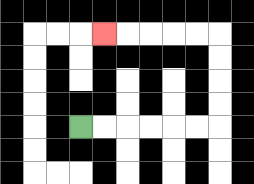{'start': '[3, 5]', 'end': '[4, 1]', 'path_directions': 'R,R,R,R,R,R,U,U,U,U,L,L,L,L,L', 'path_coordinates': '[[3, 5], [4, 5], [5, 5], [6, 5], [7, 5], [8, 5], [9, 5], [9, 4], [9, 3], [9, 2], [9, 1], [8, 1], [7, 1], [6, 1], [5, 1], [4, 1]]'}